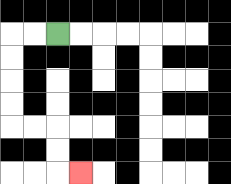{'start': '[2, 1]', 'end': '[3, 7]', 'path_directions': 'L,L,D,D,D,D,R,R,D,D,R', 'path_coordinates': '[[2, 1], [1, 1], [0, 1], [0, 2], [0, 3], [0, 4], [0, 5], [1, 5], [2, 5], [2, 6], [2, 7], [3, 7]]'}